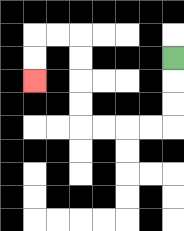{'start': '[7, 2]', 'end': '[1, 3]', 'path_directions': 'D,D,D,L,L,L,L,U,U,U,U,L,L,D,D', 'path_coordinates': '[[7, 2], [7, 3], [7, 4], [7, 5], [6, 5], [5, 5], [4, 5], [3, 5], [3, 4], [3, 3], [3, 2], [3, 1], [2, 1], [1, 1], [1, 2], [1, 3]]'}